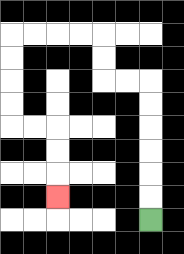{'start': '[6, 9]', 'end': '[2, 8]', 'path_directions': 'U,U,U,U,U,U,L,L,U,U,L,L,L,L,D,D,D,D,R,R,D,D,D', 'path_coordinates': '[[6, 9], [6, 8], [6, 7], [6, 6], [6, 5], [6, 4], [6, 3], [5, 3], [4, 3], [4, 2], [4, 1], [3, 1], [2, 1], [1, 1], [0, 1], [0, 2], [0, 3], [0, 4], [0, 5], [1, 5], [2, 5], [2, 6], [2, 7], [2, 8]]'}